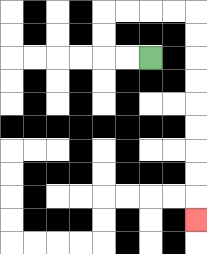{'start': '[6, 2]', 'end': '[8, 9]', 'path_directions': 'L,L,U,U,R,R,R,R,D,D,D,D,D,D,D,D,D', 'path_coordinates': '[[6, 2], [5, 2], [4, 2], [4, 1], [4, 0], [5, 0], [6, 0], [7, 0], [8, 0], [8, 1], [8, 2], [8, 3], [8, 4], [8, 5], [8, 6], [8, 7], [8, 8], [8, 9]]'}